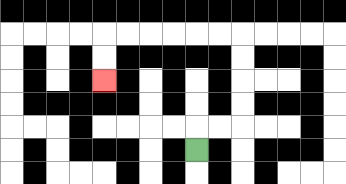{'start': '[8, 6]', 'end': '[4, 3]', 'path_directions': 'U,R,R,U,U,U,U,L,L,L,L,L,L,D,D', 'path_coordinates': '[[8, 6], [8, 5], [9, 5], [10, 5], [10, 4], [10, 3], [10, 2], [10, 1], [9, 1], [8, 1], [7, 1], [6, 1], [5, 1], [4, 1], [4, 2], [4, 3]]'}